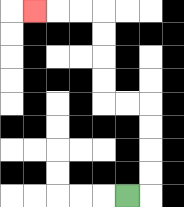{'start': '[5, 8]', 'end': '[1, 0]', 'path_directions': 'R,U,U,U,U,L,L,U,U,U,U,L,L,L', 'path_coordinates': '[[5, 8], [6, 8], [6, 7], [6, 6], [6, 5], [6, 4], [5, 4], [4, 4], [4, 3], [4, 2], [4, 1], [4, 0], [3, 0], [2, 0], [1, 0]]'}